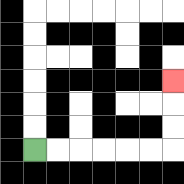{'start': '[1, 6]', 'end': '[7, 3]', 'path_directions': 'R,R,R,R,R,R,U,U,U', 'path_coordinates': '[[1, 6], [2, 6], [3, 6], [4, 6], [5, 6], [6, 6], [7, 6], [7, 5], [7, 4], [7, 3]]'}